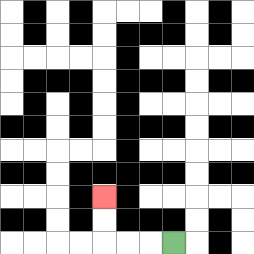{'start': '[7, 10]', 'end': '[4, 8]', 'path_directions': 'L,L,L,U,U', 'path_coordinates': '[[7, 10], [6, 10], [5, 10], [4, 10], [4, 9], [4, 8]]'}